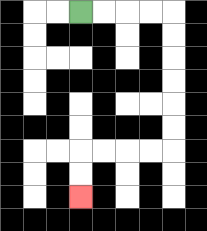{'start': '[3, 0]', 'end': '[3, 8]', 'path_directions': 'R,R,R,R,D,D,D,D,D,D,L,L,L,L,D,D', 'path_coordinates': '[[3, 0], [4, 0], [5, 0], [6, 0], [7, 0], [7, 1], [7, 2], [7, 3], [7, 4], [7, 5], [7, 6], [6, 6], [5, 6], [4, 6], [3, 6], [3, 7], [3, 8]]'}